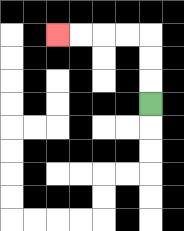{'start': '[6, 4]', 'end': '[2, 1]', 'path_directions': 'U,U,U,L,L,L,L', 'path_coordinates': '[[6, 4], [6, 3], [6, 2], [6, 1], [5, 1], [4, 1], [3, 1], [2, 1]]'}